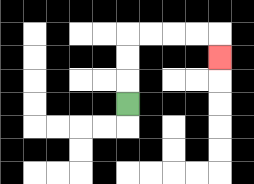{'start': '[5, 4]', 'end': '[9, 2]', 'path_directions': 'U,U,U,R,R,R,R,D', 'path_coordinates': '[[5, 4], [5, 3], [5, 2], [5, 1], [6, 1], [7, 1], [8, 1], [9, 1], [9, 2]]'}